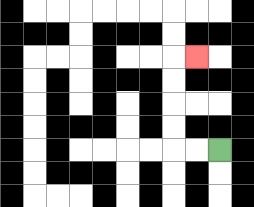{'start': '[9, 6]', 'end': '[8, 2]', 'path_directions': 'L,L,U,U,U,U,R', 'path_coordinates': '[[9, 6], [8, 6], [7, 6], [7, 5], [7, 4], [7, 3], [7, 2], [8, 2]]'}